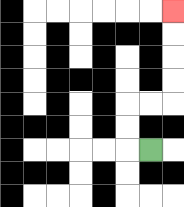{'start': '[6, 6]', 'end': '[7, 0]', 'path_directions': 'L,U,U,R,R,U,U,U,U', 'path_coordinates': '[[6, 6], [5, 6], [5, 5], [5, 4], [6, 4], [7, 4], [7, 3], [7, 2], [7, 1], [7, 0]]'}